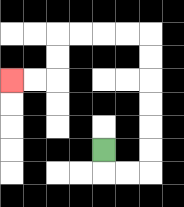{'start': '[4, 6]', 'end': '[0, 3]', 'path_directions': 'D,R,R,U,U,U,U,U,U,L,L,L,L,D,D,L,L', 'path_coordinates': '[[4, 6], [4, 7], [5, 7], [6, 7], [6, 6], [6, 5], [6, 4], [6, 3], [6, 2], [6, 1], [5, 1], [4, 1], [3, 1], [2, 1], [2, 2], [2, 3], [1, 3], [0, 3]]'}